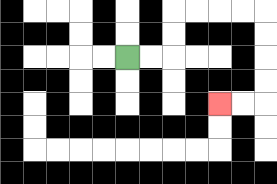{'start': '[5, 2]', 'end': '[9, 4]', 'path_directions': 'R,R,U,U,R,R,R,R,D,D,D,D,L,L', 'path_coordinates': '[[5, 2], [6, 2], [7, 2], [7, 1], [7, 0], [8, 0], [9, 0], [10, 0], [11, 0], [11, 1], [11, 2], [11, 3], [11, 4], [10, 4], [9, 4]]'}